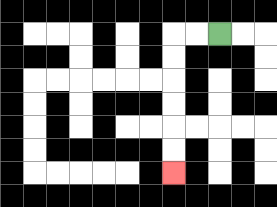{'start': '[9, 1]', 'end': '[7, 7]', 'path_directions': 'L,L,D,D,D,D,D,D', 'path_coordinates': '[[9, 1], [8, 1], [7, 1], [7, 2], [7, 3], [7, 4], [7, 5], [7, 6], [7, 7]]'}